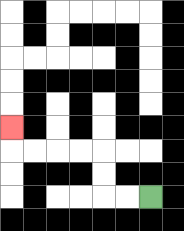{'start': '[6, 8]', 'end': '[0, 5]', 'path_directions': 'L,L,U,U,L,L,L,L,U', 'path_coordinates': '[[6, 8], [5, 8], [4, 8], [4, 7], [4, 6], [3, 6], [2, 6], [1, 6], [0, 6], [0, 5]]'}